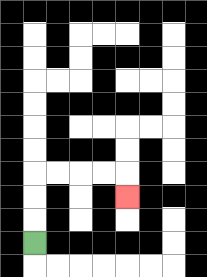{'start': '[1, 10]', 'end': '[5, 8]', 'path_directions': 'U,U,U,R,R,R,R,D', 'path_coordinates': '[[1, 10], [1, 9], [1, 8], [1, 7], [2, 7], [3, 7], [4, 7], [5, 7], [5, 8]]'}